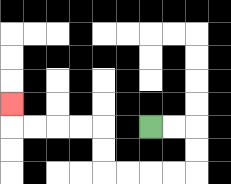{'start': '[6, 5]', 'end': '[0, 4]', 'path_directions': 'R,R,D,D,L,L,L,L,U,U,L,L,L,L,U', 'path_coordinates': '[[6, 5], [7, 5], [8, 5], [8, 6], [8, 7], [7, 7], [6, 7], [5, 7], [4, 7], [4, 6], [4, 5], [3, 5], [2, 5], [1, 5], [0, 5], [0, 4]]'}